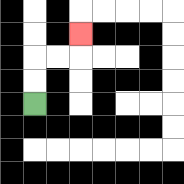{'start': '[1, 4]', 'end': '[3, 1]', 'path_directions': 'U,U,R,R,U', 'path_coordinates': '[[1, 4], [1, 3], [1, 2], [2, 2], [3, 2], [3, 1]]'}